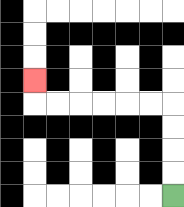{'start': '[7, 8]', 'end': '[1, 3]', 'path_directions': 'U,U,U,U,L,L,L,L,L,L,U', 'path_coordinates': '[[7, 8], [7, 7], [7, 6], [7, 5], [7, 4], [6, 4], [5, 4], [4, 4], [3, 4], [2, 4], [1, 4], [1, 3]]'}